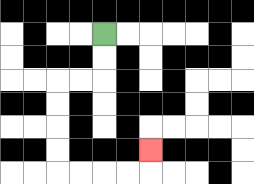{'start': '[4, 1]', 'end': '[6, 6]', 'path_directions': 'D,D,L,L,D,D,D,D,R,R,R,R,U', 'path_coordinates': '[[4, 1], [4, 2], [4, 3], [3, 3], [2, 3], [2, 4], [2, 5], [2, 6], [2, 7], [3, 7], [4, 7], [5, 7], [6, 7], [6, 6]]'}